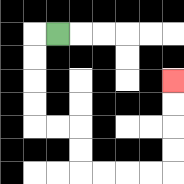{'start': '[2, 1]', 'end': '[7, 3]', 'path_directions': 'L,D,D,D,D,R,R,D,D,R,R,R,R,U,U,U,U', 'path_coordinates': '[[2, 1], [1, 1], [1, 2], [1, 3], [1, 4], [1, 5], [2, 5], [3, 5], [3, 6], [3, 7], [4, 7], [5, 7], [6, 7], [7, 7], [7, 6], [7, 5], [7, 4], [7, 3]]'}